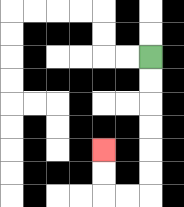{'start': '[6, 2]', 'end': '[4, 6]', 'path_directions': 'D,D,D,D,D,D,L,L,U,U', 'path_coordinates': '[[6, 2], [6, 3], [6, 4], [6, 5], [6, 6], [6, 7], [6, 8], [5, 8], [4, 8], [4, 7], [4, 6]]'}